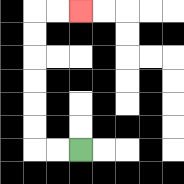{'start': '[3, 6]', 'end': '[3, 0]', 'path_directions': 'L,L,U,U,U,U,U,U,R,R', 'path_coordinates': '[[3, 6], [2, 6], [1, 6], [1, 5], [1, 4], [1, 3], [1, 2], [1, 1], [1, 0], [2, 0], [3, 0]]'}